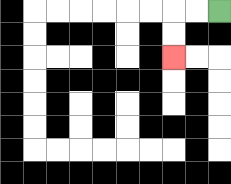{'start': '[9, 0]', 'end': '[7, 2]', 'path_directions': 'L,L,D,D', 'path_coordinates': '[[9, 0], [8, 0], [7, 0], [7, 1], [7, 2]]'}